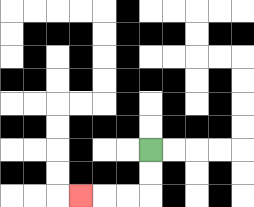{'start': '[6, 6]', 'end': '[3, 8]', 'path_directions': 'D,D,L,L,L', 'path_coordinates': '[[6, 6], [6, 7], [6, 8], [5, 8], [4, 8], [3, 8]]'}